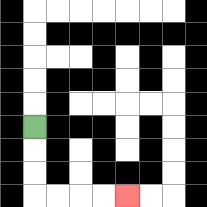{'start': '[1, 5]', 'end': '[5, 8]', 'path_directions': 'D,D,D,R,R,R,R', 'path_coordinates': '[[1, 5], [1, 6], [1, 7], [1, 8], [2, 8], [3, 8], [4, 8], [5, 8]]'}